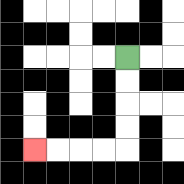{'start': '[5, 2]', 'end': '[1, 6]', 'path_directions': 'D,D,D,D,L,L,L,L', 'path_coordinates': '[[5, 2], [5, 3], [5, 4], [5, 5], [5, 6], [4, 6], [3, 6], [2, 6], [1, 6]]'}